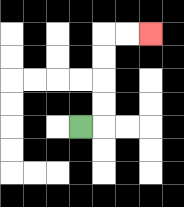{'start': '[3, 5]', 'end': '[6, 1]', 'path_directions': 'R,U,U,U,U,R,R', 'path_coordinates': '[[3, 5], [4, 5], [4, 4], [4, 3], [4, 2], [4, 1], [5, 1], [6, 1]]'}